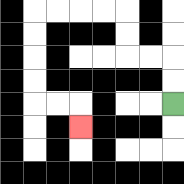{'start': '[7, 4]', 'end': '[3, 5]', 'path_directions': 'U,U,L,L,U,U,L,L,L,L,D,D,D,D,R,R,D', 'path_coordinates': '[[7, 4], [7, 3], [7, 2], [6, 2], [5, 2], [5, 1], [5, 0], [4, 0], [3, 0], [2, 0], [1, 0], [1, 1], [1, 2], [1, 3], [1, 4], [2, 4], [3, 4], [3, 5]]'}